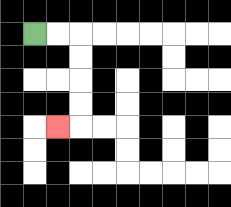{'start': '[1, 1]', 'end': '[2, 5]', 'path_directions': 'R,R,D,D,D,D,L', 'path_coordinates': '[[1, 1], [2, 1], [3, 1], [3, 2], [3, 3], [3, 4], [3, 5], [2, 5]]'}